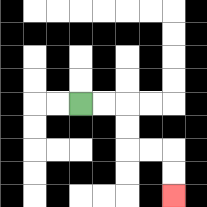{'start': '[3, 4]', 'end': '[7, 8]', 'path_directions': 'R,R,D,D,R,R,D,D', 'path_coordinates': '[[3, 4], [4, 4], [5, 4], [5, 5], [5, 6], [6, 6], [7, 6], [7, 7], [7, 8]]'}